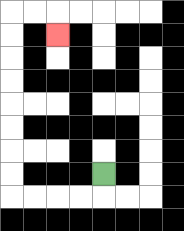{'start': '[4, 7]', 'end': '[2, 1]', 'path_directions': 'D,L,L,L,L,U,U,U,U,U,U,U,U,R,R,D', 'path_coordinates': '[[4, 7], [4, 8], [3, 8], [2, 8], [1, 8], [0, 8], [0, 7], [0, 6], [0, 5], [0, 4], [0, 3], [0, 2], [0, 1], [0, 0], [1, 0], [2, 0], [2, 1]]'}